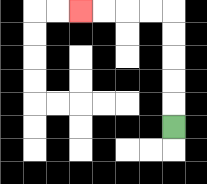{'start': '[7, 5]', 'end': '[3, 0]', 'path_directions': 'U,U,U,U,U,L,L,L,L', 'path_coordinates': '[[7, 5], [7, 4], [7, 3], [7, 2], [7, 1], [7, 0], [6, 0], [5, 0], [4, 0], [3, 0]]'}